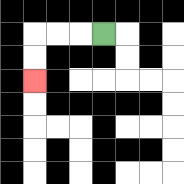{'start': '[4, 1]', 'end': '[1, 3]', 'path_directions': 'L,L,L,D,D', 'path_coordinates': '[[4, 1], [3, 1], [2, 1], [1, 1], [1, 2], [1, 3]]'}